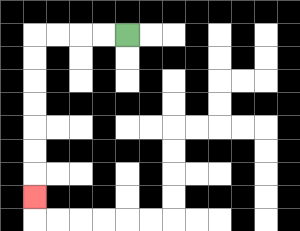{'start': '[5, 1]', 'end': '[1, 8]', 'path_directions': 'L,L,L,L,D,D,D,D,D,D,D', 'path_coordinates': '[[5, 1], [4, 1], [3, 1], [2, 1], [1, 1], [1, 2], [1, 3], [1, 4], [1, 5], [1, 6], [1, 7], [1, 8]]'}